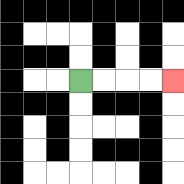{'start': '[3, 3]', 'end': '[7, 3]', 'path_directions': 'R,R,R,R', 'path_coordinates': '[[3, 3], [4, 3], [5, 3], [6, 3], [7, 3]]'}